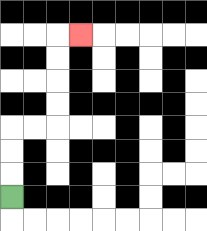{'start': '[0, 8]', 'end': '[3, 1]', 'path_directions': 'U,U,U,R,R,U,U,U,U,R', 'path_coordinates': '[[0, 8], [0, 7], [0, 6], [0, 5], [1, 5], [2, 5], [2, 4], [2, 3], [2, 2], [2, 1], [3, 1]]'}